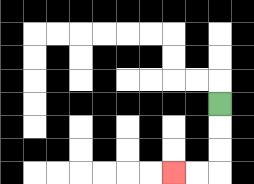{'start': '[9, 4]', 'end': '[7, 7]', 'path_directions': 'D,D,D,L,L', 'path_coordinates': '[[9, 4], [9, 5], [9, 6], [9, 7], [8, 7], [7, 7]]'}